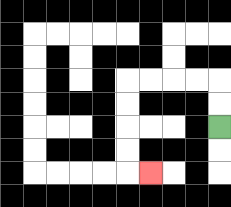{'start': '[9, 5]', 'end': '[6, 7]', 'path_directions': 'U,U,L,L,L,L,D,D,D,D,R', 'path_coordinates': '[[9, 5], [9, 4], [9, 3], [8, 3], [7, 3], [6, 3], [5, 3], [5, 4], [5, 5], [5, 6], [5, 7], [6, 7]]'}